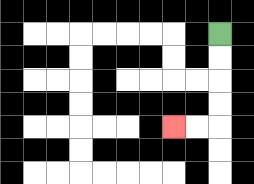{'start': '[9, 1]', 'end': '[7, 5]', 'path_directions': 'D,D,D,D,L,L', 'path_coordinates': '[[9, 1], [9, 2], [9, 3], [9, 4], [9, 5], [8, 5], [7, 5]]'}